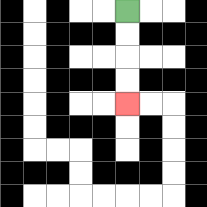{'start': '[5, 0]', 'end': '[5, 4]', 'path_directions': 'D,D,D,D', 'path_coordinates': '[[5, 0], [5, 1], [5, 2], [5, 3], [5, 4]]'}